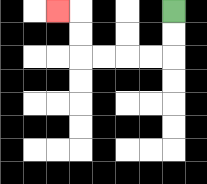{'start': '[7, 0]', 'end': '[2, 0]', 'path_directions': 'D,D,L,L,L,L,U,U,L', 'path_coordinates': '[[7, 0], [7, 1], [7, 2], [6, 2], [5, 2], [4, 2], [3, 2], [3, 1], [3, 0], [2, 0]]'}